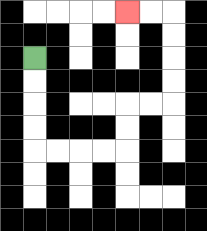{'start': '[1, 2]', 'end': '[5, 0]', 'path_directions': 'D,D,D,D,R,R,R,R,U,U,R,R,U,U,U,U,L,L', 'path_coordinates': '[[1, 2], [1, 3], [1, 4], [1, 5], [1, 6], [2, 6], [3, 6], [4, 6], [5, 6], [5, 5], [5, 4], [6, 4], [7, 4], [7, 3], [7, 2], [7, 1], [7, 0], [6, 0], [5, 0]]'}